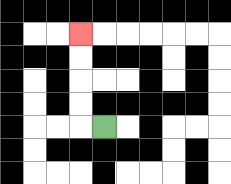{'start': '[4, 5]', 'end': '[3, 1]', 'path_directions': 'L,U,U,U,U', 'path_coordinates': '[[4, 5], [3, 5], [3, 4], [3, 3], [3, 2], [3, 1]]'}